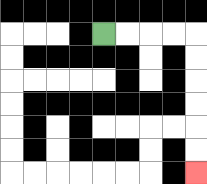{'start': '[4, 1]', 'end': '[8, 7]', 'path_directions': 'R,R,R,R,D,D,D,D,D,D', 'path_coordinates': '[[4, 1], [5, 1], [6, 1], [7, 1], [8, 1], [8, 2], [8, 3], [8, 4], [8, 5], [8, 6], [8, 7]]'}